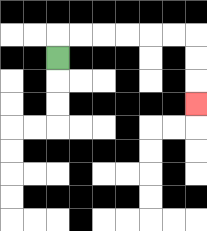{'start': '[2, 2]', 'end': '[8, 4]', 'path_directions': 'U,R,R,R,R,R,R,D,D,D', 'path_coordinates': '[[2, 2], [2, 1], [3, 1], [4, 1], [5, 1], [6, 1], [7, 1], [8, 1], [8, 2], [8, 3], [8, 4]]'}